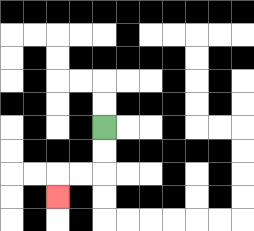{'start': '[4, 5]', 'end': '[2, 8]', 'path_directions': 'D,D,L,L,D', 'path_coordinates': '[[4, 5], [4, 6], [4, 7], [3, 7], [2, 7], [2, 8]]'}